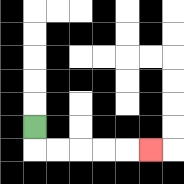{'start': '[1, 5]', 'end': '[6, 6]', 'path_directions': 'D,R,R,R,R,R', 'path_coordinates': '[[1, 5], [1, 6], [2, 6], [3, 6], [4, 6], [5, 6], [6, 6]]'}